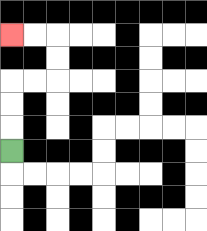{'start': '[0, 6]', 'end': '[0, 1]', 'path_directions': 'U,U,U,R,R,U,U,L,L', 'path_coordinates': '[[0, 6], [0, 5], [0, 4], [0, 3], [1, 3], [2, 3], [2, 2], [2, 1], [1, 1], [0, 1]]'}